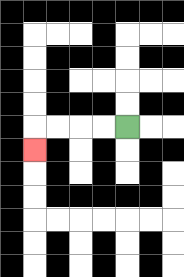{'start': '[5, 5]', 'end': '[1, 6]', 'path_directions': 'L,L,L,L,D', 'path_coordinates': '[[5, 5], [4, 5], [3, 5], [2, 5], [1, 5], [1, 6]]'}